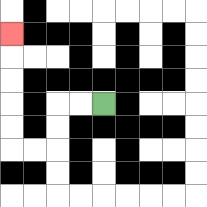{'start': '[4, 4]', 'end': '[0, 1]', 'path_directions': 'L,L,D,D,L,L,U,U,U,U,U', 'path_coordinates': '[[4, 4], [3, 4], [2, 4], [2, 5], [2, 6], [1, 6], [0, 6], [0, 5], [0, 4], [0, 3], [0, 2], [0, 1]]'}